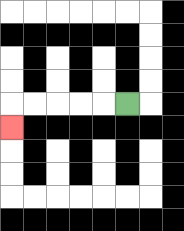{'start': '[5, 4]', 'end': '[0, 5]', 'path_directions': 'L,L,L,L,L,D', 'path_coordinates': '[[5, 4], [4, 4], [3, 4], [2, 4], [1, 4], [0, 4], [0, 5]]'}